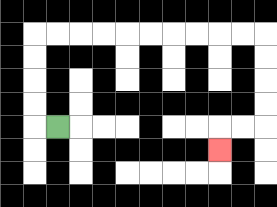{'start': '[2, 5]', 'end': '[9, 6]', 'path_directions': 'L,U,U,U,U,R,R,R,R,R,R,R,R,R,R,D,D,D,D,L,L,D', 'path_coordinates': '[[2, 5], [1, 5], [1, 4], [1, 3], [1, 2], [1, 1], [2, 1], [3, 1], [4, 1], [5, 1], [6, 1], [7, 1], [8, 1], [9, 1], [10, 1], [11, 1], [11, 2], [11, 3], [11, 4], [11, 5], [10, 5], [9, 5], [9, 6]]'}